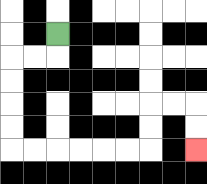{'start': '[2, 1]', 'end': '[8, 6]', 'path_directions': 'D,L,L,D,D,D,D,R,R,R,R,R,R,U,U,R,R,D,D', 'path_coordinates': '[[2, 1], [2, 2], [1, 2], [0, 2], [0, 3], [0, 4], [0, 5], [0, 6], [1, 6], [2, 6], [3, 6], [4, 6], [5, 6], [6, 6], [6, 5], [6, 4], [7, 4], [8, 4], [8, 5], [8, 6]]'}